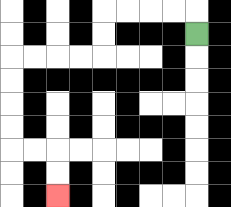{'start': '[8, 1]', 'end': '[2, 8]', 'path_directions': 'U,L,L,L,L,D,D,L,L,L,L,D,D,D,D,R,R,D,D', 'path_coordinates': '[[8, 1], [8, 0], [7, 0], [6, 0], [5, 0], [4, 0], [4, 1], [4, 2], [3, 2], [2, 2], [1, 2], [0, 2], [0, 3], [0, 4], [0, 5], [0, 6], [1, 6], [2, 6], [2, 7], [2, 8]]'}